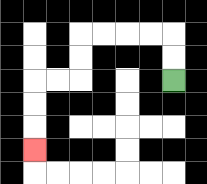{'start': '[7, 3]', 'end': '[1, 6]', 'path_directions': 'U,U,L,L,L,L,D,D,L,L,D,D,D', 'path_coordinates': '[[7, 3], [7, 2], [7, 1], [6, 1], [5, 1], [4, 1], [3, 1], [3, 2], [3, 3], [2, 3], [1, 3], [1, 4], [1, 5], [1, 6]]'}